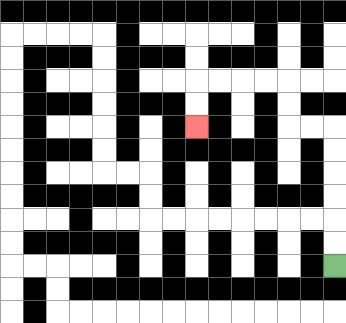{'start': '[14, 11]', 'end': '[8, 5]', 'path_directions': 'U,U,U,U,U,U,L,L,U,U,L,L,L,L,D,D', 'path_coordinates': '[[14, 11], [14, 10], [14, 9], [14, 8], [14, 7], [14, 6], [14, 5], [13, 5], [12, 5], [12, 4], [12, 3], [11, 3], [10, 3], [9, 3], [8, 3], [8, 4], [8, 5]]'}